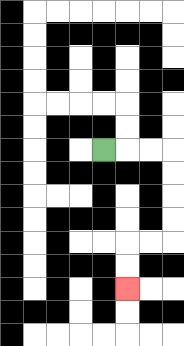{'start': '[4, 6]', 'end': '[5, 12]', 'path_directions': 'R,R,R,D,D,D,D,L,L,D,D', 'path_coordinates': '[[4, 6], [5, 6], [6, 6], [7, 6], [7, 7], [7, 8], [7, 9], [7, 10], [6, 10], [5, 10], [5, 11], [5, 12]]'}